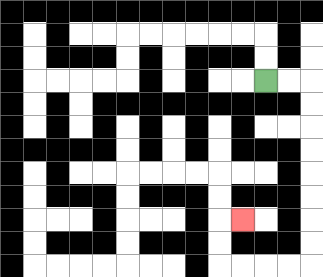{'start': '[11, 3]', 'end': '[10, 9]', 'path_directions': 'R,R,D,D,D,D,D,D,D,D,L,L,L,L,U,U,R', 'path_coordinates': '[[11, 3], [12, 3], [13, 3], [13, 4], [13, 5], [13, 6], [13, 7], [13, 8], [13, 9], [13, 10], [13, 11], [12, 11], [11, 11], [10, 11], [9, 11], [9, 10], [9, 9], [10, 9]]'}